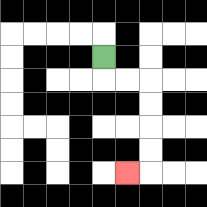{'start': '[4, 2]', 'end': '[5, 7]', 'path_directions': 'D,R,R,D,D,D,D,L', 'path_coordinates': '[[4, 2], [4, 3], [5, 3], [6, 3], [6, 4], [6, 5], [6, 6], [6, 7], [5, 7]]'}